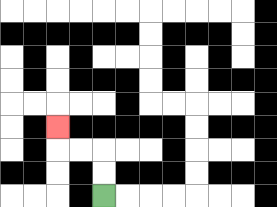{'start': '[4, 8]', 'end': '[2, 5]', 'path_directions': 'U,U,L,L,U', 'path_coordinates': '[[4, 8], [4, 7], [4, 6], [3, 6], [2, 6], [2, 5]]'}